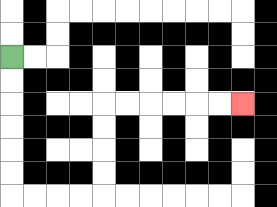{'start': '[0, 2]', 'end': '[10, 4]', 'path_directions': 'D,D,D,D,D,D,R,R,R,R,U,U,U,U,R,R,R,R,R,R', 'path_coordinates': '[[0, 2], [0, 3], [0, 4], [0, 5], [0, 6], [0, 7], [0, 8], [1, 8], [2, 8], [3, 8], [4, 8], [4, 7], [4, 6], [4, 5], [4, 4], [5, 4], [6, 4], [7, 4], [8, 4], [9, 4], [10, 4]]'}